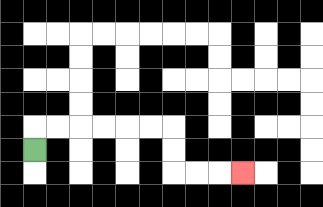{'start': '[1, 6]', 'end': '[10, 7]', 'path_directions': 'U,R,R,R,R,R,R,D,D,R,R,R', 'path_coordinates': '[[1, 6], [1, 5], [2, 5], [3, 5], [4, 5], [5, 5], [6, 5], [7, 5], [7, 6], [7, 7], [8, 7], [9, 7], [10, 7]]'}